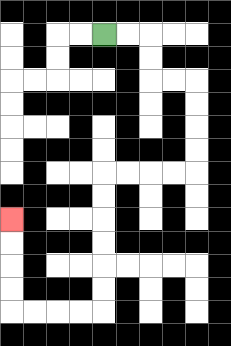{'start': '[4, 1]', 'end': '[0, 9]', 'path_directions': 'R,R,D,D,R,R,D,D,D,D,L,L,L,L,D,D,D,D,D,D,L,L,L,L,U,U,U,U', 'path_coordinates': '[[4, 1], [5, 1], [6, 1], [6, 2], [6, 3], [7, 3], [8, 3], [8, 4], [8, 5], [8, 6], [8, 7], [7, 7], [6, 7], [5, 7], [4, 7], [4, 8], [4, 9], [4, 10], [4, 11], [4, 12], [4, 13], [3, 13], [2, 13], [1, 13], [0, 13], [0, 12], [0, 11], [0, 10], [0, 9]]'}